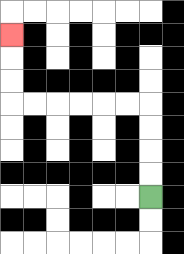{'start': '[6, 8]', 'end': '[0, 1]', 'path_directions': 'U,U,U,U,L,L,L,L,L,L,U,U,U', 'path_coordinates': '[[6, 8], [6, 7], [6, 6], [6, 5], [6, 4], [5, 4], [4, 4], [3, 4], [2, 4], [1, 4], [0, 4], [0, 3], [0, 2], [0, 1]]'}